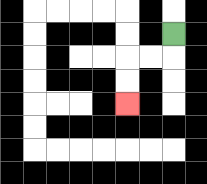{'start': '[7, 1]', 'end': '[5, 4]', 'path_directions': 'D,L,L,D,D', 'path_coordinates': '[[7, 1], [7, 2], [6, 2], [5, 2], [5, 3], [5, 4]]'}